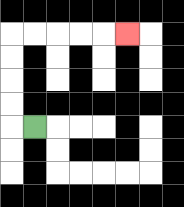{'start': '[1, 5]', 'end': '[5, 1]', 'path_directions': 'L,U,U,U,U,R,R,R,R,R', 'path_coordinates': '[[1, 5], [0, 5], [0, 4], [0, 3], [0, 2], [0, 1], [1, 1], [2, 1], [3, 1], [4, 1], [5, 1]]'}